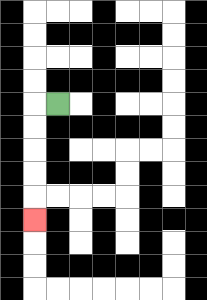{'start': '[2, 4]', 'end': '[1, 9]', 'path_directions': 'L,D,D,D,D,D', 'path_coordinates': '[[2, 4], [1, 4], [1, 5], [1, 6], [1, 7], [1, 8], [1, 9]]'}